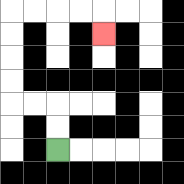{'start': '[2, 6]', 'end': '[4, 1]', 'path_directions': 'U,U,L,L,U,U,U,U,R,R,R,R,D', 'path_coordinates': '[[2, 6], [2, 5], [2, 4], [1, 4], [0, 4], [0, 3], [0, 2], [0, 1], [0, 0], [1, 0], [2, 0], [3, 0], [4, 0], [4, 1]]'}